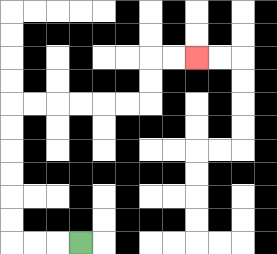{'start': '[3, 10]', 'end': '[8, 2]', 'path_directions': 'L,L,L,U,U,U,U,U,U,R,R,R,R,R,R,U,U,R,R', 'path_coordinates': '[[3, 10], [2, 10], [1, 10], [0, 10], [0, 9], [0, 8], [0, 7], [0, 6], [0, 5], [0, 4], [1, 4], [2, 4], [3, 4], [4, 4], [5, 4], [6, 4], [6, 3], [6, 2], [7, 2], [8, 2]]'}